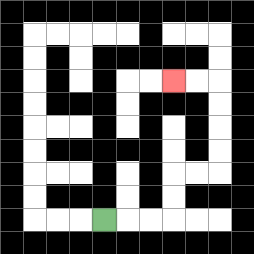{'start': '[4, 9]', 'end': '[7, 3]', 'path_directions': 'R,R,R,U,U,R,R,U,U,U,U,L,L', 'path_coordinates': '[[4, 9], [5, 9], [6, 9], [7, 9], [7, 8], [7, 7], [8, 7], [9, 7], [9, 6], [9, 5], [9, 4], [9, 3], [8, 3], [7, 3]]'}